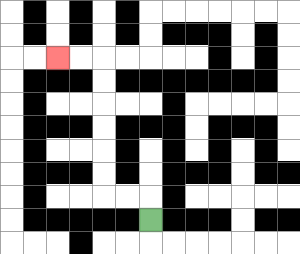{'start': '[6, 9]', 'end': '[2, 2]', 'path_directions': 'U,L,L,U,U,U,U,U,U,L,L', 'path_coordinates': '[[6, 9], [6, 8], [5, 8], [4, 8], [4, 7], [4, 6], [4, 5], [4, 4], [4, 3], [4, 2], [3, 2], [2, 2]]'}